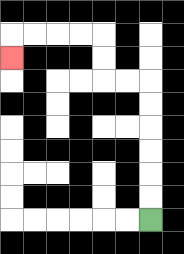{'start': '[6, 9]', 'end': '[0, 2]', 'path_directions': 'U,U,U,U,U,U,L,L,U,U,L,L,L,L,D', 'path_coordinates': '[[6, 9], [6, 8], [6, 7], [6, 6], [6, 5], [6, 4], [6, 3], [5, 3], [4, 3], [4, 2], [4, 1], [3, 1], [2, 1], [1, 1], [0, 1], [0, 2]]'}